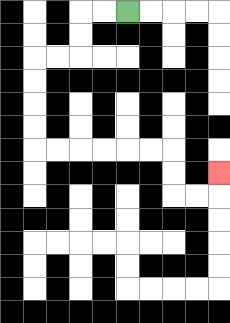{'start': '[5, 0]', 'end': '[9, 7]', 'path_directions': 'L,L,D,D,L,L,D,D,D,D,R,R,R,R,R,R,D,D,R,R,U', 'path_coordinates': '[[5, 0], [4, 0], [3, 0], [3, 1], [3, 2], [2, 2], [1, 2], [1, 3], [1, 4], [1, 5], [1, 6], [2, 6], [3, 6], [4, 6], [5, 6], [6, 6], [7, 6], [7, 7], [7, 8], [8, 8], [9, 8], [9, 7]]'}